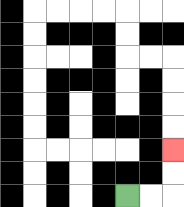{'start': '[5, 8]', 'end': '[7, 6]', 'path_directions': 'R,R,U,U', 'path_coordinates': '[[5, 8], [6, 8], [7, 8], [7, 7], [7, 6]]'}